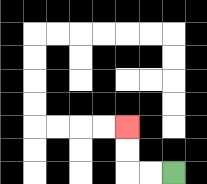{'start': '[7, 7]', 'end': '[5, 5]', 'path_directions': 'L,L,U,U', 'path_coordinates': '[[7, 7], [6, 7], [5, 7], [5, 6], [5, 5]]'}